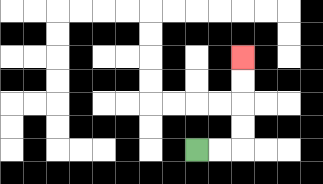{'start': '[8, 6]', 'end': '[10, 2]', 'path_directions': 'R,R,U,U,U,U', 'path_coordinates': '[[8, 6], [9, 6], [10, 6], [10, 5], [10, 4], [10, 3], [10, 2]]'}